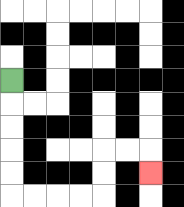{'start': '[0, 3]', 'end': '[6, 7]', 'path_directions': 'D,D,D,D,D,R,R,R,R,U,U,R,R,D', 'path_coordinates': '[[0, 3], [0, 4], [0, 5], [0, 6], [0, 7], [0, 8], [1, 8], [2, 8], [3, 8], [4, 8], [4, 7], [4, 6], [5, 6], [6, 6], [6, 7]]'}